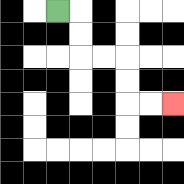{'start': '[2, 0]', 'end': '[7, 4]', 'path_directions': 'R,D,D,R,R,D,D,R,R', 'path_coordinates': '[[2, 0], [3, 0], [3, 1], [3, 2], [4, 2], [5, 2], [5, 3], [5, 4], [6, 4], [7, 4]]'}